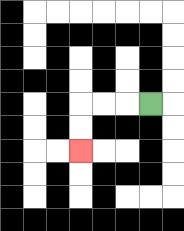{'start': '[6, 4]', 'end': '[3, 6]', 'path_directions': 'L,L,L,D,D', 'path_coordinates': '[[6, 4], [5, 4], [4, 4], [3, 4], [3, 5], [3, 6]]'}